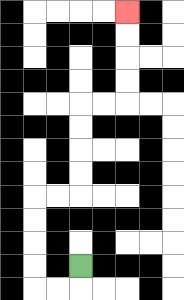{'start': '[3, 11]', 'end': '[5, 0]', 'path_directions': 'D,L,L,U,U,U,U,R,R,U,U,U,U,R,R,U,U,U,U', 'path_coordinates': '[[3, 11], [3, 12], [2, 12], [1, 12], [1, 11], [1, 10], [1, 9], [1, 8], [2, 8], [3, 8], [3, 7], [3, 6], [3, 5], [3, 4], [4, 4], [5, 4], [5, 3], [5, 2], [5, 1], [5, 0]]'}